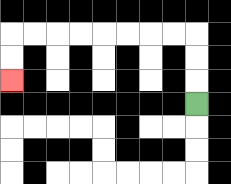{'start': '[8, 4]', 'end': '[0, 3]', 'path_directions': 'U,U,U,L,L,L,L,L,L,L,L,D,D', 'path_coordinates': '[[8, 4], [8, 3], [8, 2], [8, 1], [7, 1], [6, 1], [5, 1], [4, 1], [3, 1], [2, 1], [1, 1], [0, 1], [0, 2], [0, 3]]'}